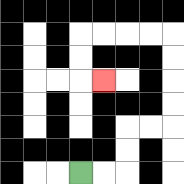{'start': '[3, 7]', 'end': '[4, 3]', 'path_directions': 'R,R,U,U,R,R,U,U,U,U,L,L,L,L,D,D,R', 'path_coordinates': '[[3, 7], [4, 7], [5, 7], [5, 6], [5, 5], [6, 5], [7, 5], [7, 4], [7, 3], [7, 2], [7, 1], [6, 1], [5, 1], [4, 1], [3, 1], [3, 2], [3, 3], [4, 3]]'}